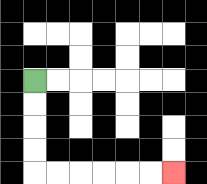{'start': '[1, 3]', 'end': '[7, 7]', 'path_directions': 'D,D,D,D,R,R,R,R,R,R', 'path_coordinates': '[[1, 3], [1, 4], [1, 5], [1, 6], [1, 7], [2, 7], [3, 7], [4, 7], [5, 7], [6, 7], [7, 7]]'}